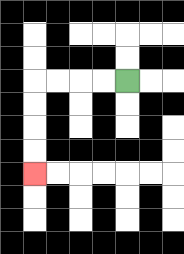{'start': '[5, 3]', 'end': '[1, 7]', 'path_directions': 'L,L,L,L,D,D,D,D', 'path_coordinates': '[[5, 3], [4, 3], [3, 3], [2, 3], [1, 3], [1, 4], [1, 5], [1, 6], [1, 7]]'}